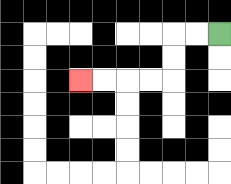{'start': '[9, 1]', 'end': '[3, 3]', 'path_directions': 'L,L,D,D,L,L,L,L', 'path_coordinates': '[[9, 1], [8, 1], [7, 1], [7, 2], [7, 3], [6, 3], [5, 3], [4, 3], [3, 3]]'}